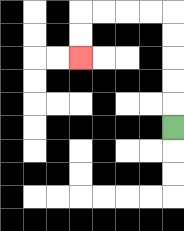{'start': '[7, 5]', 'end': '[3, 2]', 'path_directions': 'U,U,U,U,U,L,L,L,L,D,D', 'path_coordinates': '[[7, 5], [7, 4], [7, 3], [7, 2], [7, 1], [7, 0], [6, 0], [5, 0], [4, 0], [3, 0], [3, 1], [3, 2]]'}